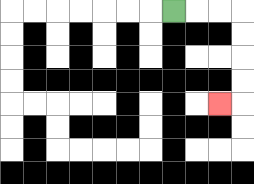{'start': '[7, 0]', 'end': '[9, 4]', 'path_directions': 'R,R,R,D,D,D,D,L', 'path_coordinates': '[[7, 0], [8, 0], [9, 0], [10, 0], [10, 1], [10, 2], [10, 3], [10, 4], [9, 4]]'}